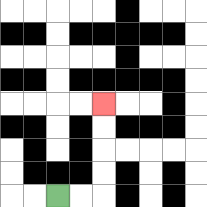{'start': '[2, 8]', 'end': '[4, 4]', 'path_directions': 'R,R,U,U,U,U', 'path_coordinates': '[[2, 8], [3, 8], [4, 8], [4, 7], [4, 6], [4, 5], [4, 4]]'}